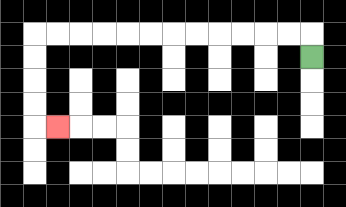{'start': '[13, 2]', 'end': '[2, 5]', 'path_directions': 'U,L,L,L,L,L,L,L,L,L,L,L,L,D,D,D,D,R', 'path_coordinates': '[[13, 2], [13, 1], [12, 1], [11, 1], [10, 1], [9, 1], [8, 1], [7, 1], [6, 1], [5, 1], [4, 1], [3, 1], [2, 1], [1, 1], [1, 2], [1, 3], [1, 4], [1, 5], [2, 5]]'}